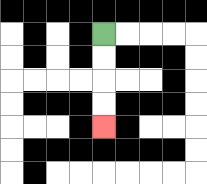{'start': '[4, 1]', 'end': '[4, 5]', 'path_directions': 'D,D,D,D', 'path_coordinates': '[[4, 1], [4, 2], [4, 3], [4, 4], [4, 5]]'}